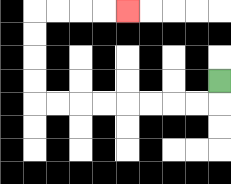{'start': '[9, 3]', 'end': '[5, 0]', 'path_directions': 'D,L,L,L,L,L,L,L,L,U,U,U,U,R,R,R,R', 'path_coordinates': '[[9, 3], [9, 4], [8, 4], [7, 4], [6, 4], [5, 4], [4, 4], [3, 4], [2, 4], [1, 4], [1, 3], [1, 2], [1, 1], [1, 0], [2, 0], [3, 0], [4, 0], [5, 0]]'}